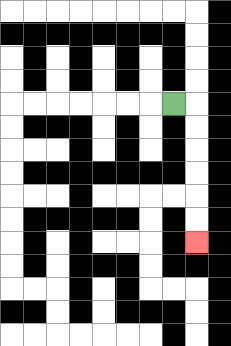{'start': '[7, 4]', 'end': '[8, 10]', 'path_directions': 'R,D,D,D,D,D,D', 'path_coordinates': '[[7, 4], [8, 4], [8, 5], [8, 6], [8, 7], [8, 8], [8, 9], [8, 10]]'}